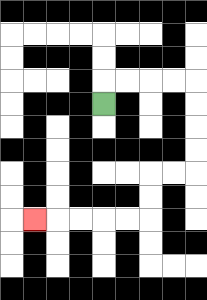{'start': '[4, 4]', 'end': '[1, 9]', 'path_directions': 'U,R,R,R,R,D,D,D,D,L,L,D,D,L,L,L,L,L', 'path_coordinates': '[[4, 4], [4, 3], [5, 3], [6, 3], [7, 3], [8, 3], [8, 4], [8, 5], [8, 6], [8, 7], [7, 7], [6, 7], [6, 8], [6, 9], [5, 9], [4, 9], [3, 9], [2, 9], [1, 9]]'}